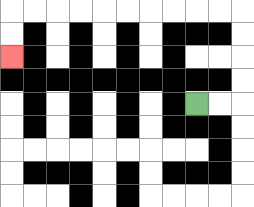{'start': '[8, 4]', 'end': '[0, 2]', 'path_directions': 'R,R,U,U,U,U,L,L,L,L,L,L,L,L,L,L,D,D', 'path_coordinates': '[[8, 4], [9, 4], [10, 4], [10, 3], [10, 2], [10, 1], [10, 0], [9, 0], [8, 0], [7, 0], [6, 0], [5, 0], [4, 0], [3, 0], [2, 0], [1, 0], [0, 0], [0, 1], [0, 2]]'}